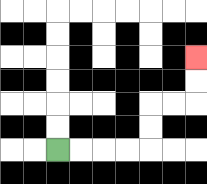{'start': '[2, 6]', 'end': '[8, 2]', 'path_directions': 'R,R,R,R,U,U,R,R,U,U', 'path_coordinates': '[[2, 6], [3, 6], [4, 6], [5, 6], [6, 6], [6, 5], [6, 4], [7, 4], [8, 4], [8, 3], [8, 2]]'}